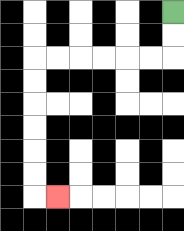{'start': '[7, 0]', 'end': '[2, 8]', 'path_directions': 'D,D,L,L,L,L,L,L,D,D,D,D,D,D,R', 'path_coordinates': '[[7, 0], [7, 1], [7, 2], [6, 2], [5, 2], [4, 2], [3, 2], [2, 2], [1, 2], [1, 3], [1, 4], [1, 5], [1, 6], [1, 7], [1, 8], [2, 8]]'}